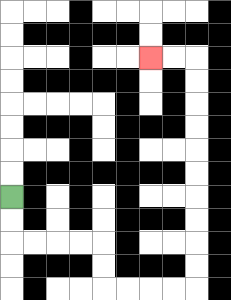{'start': '[0, 8]', 'end': '[6, 2]', 'path_directions': 'D,D,R,R,R,R,D,D,R,R,R,R,U,U,U,U,U,U,U,U,U,U,L,L', 'path_coordinates': '[[0, 8], [0, 9], [0, 10], [1, 10], [2, 10], [3, 10], [4, 10], [4, 11], [4, 12], [5, 12], [6, 12], [7, 12], [8, 12], [8, 11], [8, 10], [8, 9], [8, 8], [8, 7], [8, 6], [8, 5], [8, 4], [8, 3], [8, 2], [7, 2], [6, 2]]'}